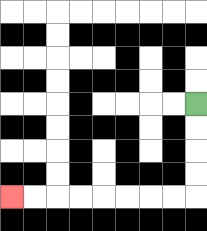{'start': '[8, 4]', 'end': '[0, 8]', 'path_directions': 'D,D,D,D,L,L,L,L,L,L,L,L', 'path_coordinates': '[[8, 4], [8, 5], [8, 6], [8, 7], [8, 8], [7, 8], [6, 8], [5, 8], [4, 8], [3, 8], [2, 8], [1, 8], [0, 8]]'}